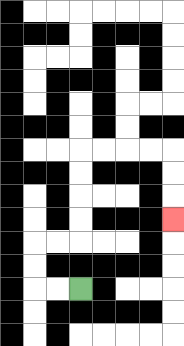{'start': '[3, 12]', 'end': '[7, 9]', 'path_directions': 'L,L,U,U,R,R,U,U,U,U,R,R,R,R,D,D,D', 'path_coordinates': '[[3, 12], [2, 12], [1, 12], [1, 11], [1, 10], [2, 10], [3, 10], [3, 9], [3, 8], [3, 7], [3, 6], [4, 6], [5, 6], [6, 6], [7, 6], [7, 7], [7, 8], [7, 9]]'}